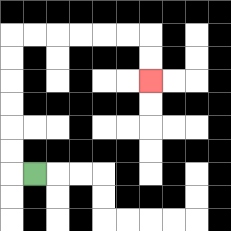{'start': '[1, 7]', 'end': '[6, 3]', 'path_directions': 'L,U,U,U,U,U,U,R,R,R,R,R,R,D,D', 'path_coordinates': '[[1, 7], [0, 7], [0, 6], [0, 5], [0, 4], [0, 3], [0, 2], [0, 1], [1, 1], [2, 1], [3, 1], [4, 1], [5, 1], [6, 1], [6, 2], [6, 3]]'}